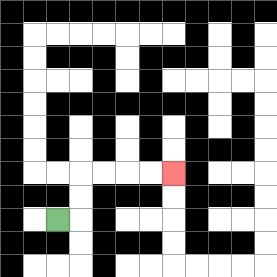{'start': '[2, 9]', 'end': '[7, 7]', 'path_directions': 'R,U,U,R,R,R,R', 'path_coordinates': '[[2, 9], [3, 9], [3, 8], [3, 7], [4, 7], [5, 7], [6, 7], [7, 7]]'}